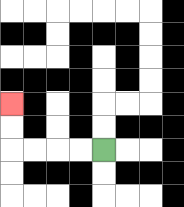{'start': '[4, 6]', 'end': '[0, 4]', 'path_directions': 'L,L,L,L,U,U', 'path_coordinates': '[[4, 6], [3, 6], [2, 6], [1, 6], [0, 6], [0, 5], [0, 4]]'}